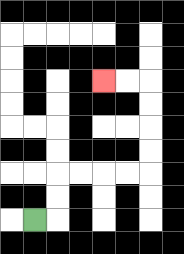{'start': '[1, 9]', 'end': '[4, 3]', 'path_directions': 'R,U,U,R,R,R,R,U,U,U,U,L,L', 'path_coordinates': '[[1, 9], [2, 9], [2, 8], [2, 7], [3, 7], [4, 7], [5, 7], [6, 7], [6, 6], [6, 5], [6, 4], [6, 3], [5, 3], [4, 3]]'}